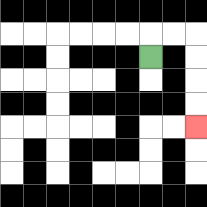{'start': '[6, 2]', 'end': '[8, 5]', 'path_directions': 'U,R,R,D,D,D,D', 'path_coordinates': '[[6, 2], [6, 1], [7, 1], [8, 1], [8, 2], [8, 3], [8, 4], [8, 5]]'}